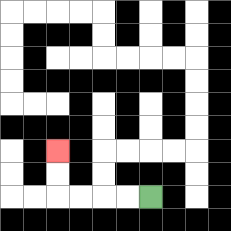{'start': '[6, 8]', 'end': '[2, 6]', 'path_directions': 'L,L,L,L,U,U', 'path_coordinates': '[[6, 8], [5, 8], [4, 8], [3, 8], [2, 8], [2, 7], [2, 6]]'}